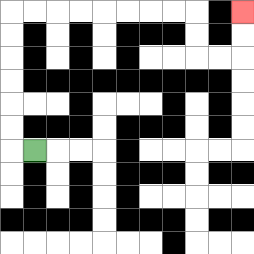{'start': '[1, 6]', 'end': '[10, 0]', 'path_directions': 'L,U,U,U,U,U,U,R,R,R,R,R,R,R,R,D,D,R,R,U,U', 'path_coordinates': '[[1, 6], [0, 6], [0, 5], [0, 4], [0, 3], [0, 2], [0, 1], [0, 0], [1, 0], [2, 0], [3, 0], [4, 0], [5, 0], [6, 0], [7, 0], [8, 0], [8, 1], [8, 2], [9, 2], [10, 2], [10, 1], [10, 0]]'}